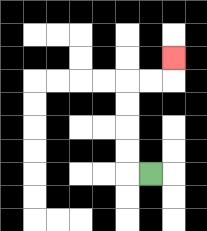{'start': '[6, 7]', 'end': '[7, 2]', 'path_directions': 'L,U,U,U,U,R,R,U', 'path_coordinates': '[[6, 7], [5, 7], [5, 6], [5, 5], [5, 4], [5, 3], [6, 3], [7, 3], [7, 2]]'}